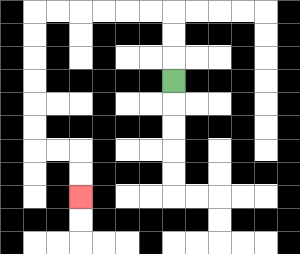{'start': '[7, 3]', 'end': '[3, 8]', 'path_directions': 'U,U,U,L,L,L,L,L,L,D,D,D,D,D,D,R,R,D,D', 'path_coordinates': '[[7, 3], [7, 2], [7, 1], [7, 0], [6, 0], [5, 0], [4, 0], [3, 0], [2, 0], [1, 0], [1, 1], [1, 2], [1, 3], [1, 4], [1, 5], [1, 6], [2, 6], [3, 6], [3, 7], [3, 8]]'}